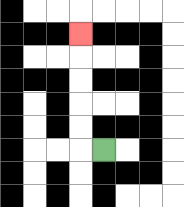{'start': '[4, 6]', 'end': '[3, 1]', 'path_directions': 'L,U,U,U,U,U', 'path_coordinates': '[[4, 6], [3, 6], [3, 5], [3, 4], [3, 3], [3, 2], [3, 1]]'}